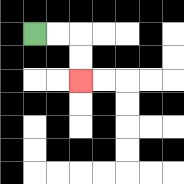{'start': '[1, 1]', 'end': '[3, 3]', 'path_directions': 'R,R,D,D', 'path_coordinates': '[[1, 1], [2, 1], [3, 1], [3, 2], [3, 3]]'}